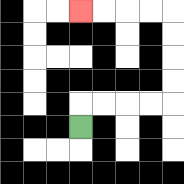{'start': '[3, 5]', 'end': '[3, 0]', 'path_directions': 'U,R,R,R,R,U,U,U,U,L,L,L,L', 'path_coordinates': '[[3, 5], [3, 4], [4, 4], [5, 4], [6, 4], [7, 4], [7, 3], [7, 2], [7, 1], [7, 0], [6, 0], [5, 0], [4, 0], [3, 0]]'}